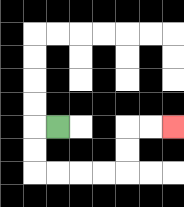{'start': '[2, 5]', 'end': '[7, 5]', 'path_directions': 'L,D,D,R,R,R,R,U,U,R,R', 'path_coordinates': '[[2, 5], [1, 5], [1, 6], [1, 7], [2, 7], [3, 7], [4, 7], [5, 7], [5, 6], [5, 5], [6, 5], [7, 5]]'}